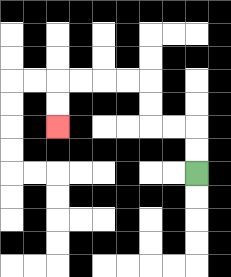{'start': '[8, 7]', 'end': '[2, 5]', 'path_directions': 'U,U,L,L,U,U,L,L,L,L,D,D', 'path_coordinates': '[[8, 7], [8, 6], [8, 5], [7, 5], [6, 5], [6, 4], [6, 3], [5, 3], [4, 3], [3, 3], [2, 3], [2, 4], [2, 5]]'}